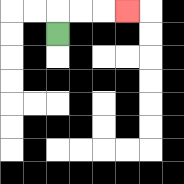{'start': '[2, 1]', 'end': '[5, 0]', 'path_directions': 'U,R,R,R', 'path_coordinates': '[[2, 1], [2, 0], [3, 0], [4, 0], [5, 0]]'}